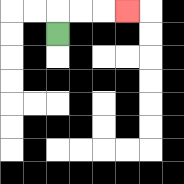{'start': '[2, 1]', 'end': '[5, 0]', 'path_directions': 'U,R,R,R', 'path_coordinates': '[[2, 1], [2, 0], [3, 0], [4, 0], [5, 0]]'}